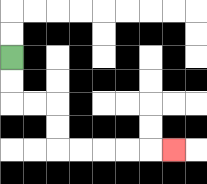{'start': '[0, 2]', 'end': '[7, 6]', 'path_directions': 'D,D,R,R,D,D,R,R,R,R,R', 'path_coordinates': '[[0, 2], [0, 3], [0, 4], [1, 4], [2, 4], [2, 5], [2, 6], [3, 6], [4, 6], [5, 6], [6, 6], [7, 6]]'}